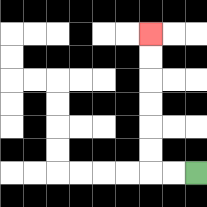{'start': '[8, 7]', 'end': '[6, 1]', 'path_directions': 'L,L,U,U,U,U,U,U', 'path_coordinates': '[[8, 7], [7, 7], [6, 7], [6, 6], [6, 5], [6, 4], [6, 3], [6, 2], [6, 1]]'}